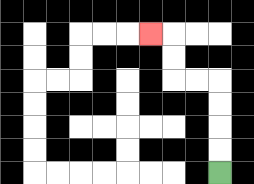{'start': '[9, 7]', 'end': '[6, 1]', 'path_directions': 'U,U,U,U,L,L,U,U,L', 'path_coordinates': '[[9, 7], [9, 6], [9, 5], [9, 4], [9, 3], [8, 3], [7, 3], [7, 2], [7, 1], [6, 1]]'}